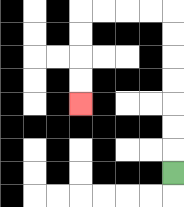{'start': '[7, 7]', 'end': '[3, 4]', 'path_directions': 'U,U,U,U,U,U,U,L,L,L,L,D,D,D,D', 'path_coordinates': '[[7, 7], [7, 6], [7, 5], [7, 4], [7, 3], [7, 2], [7, 1], [7, 0], [6, 0], [5, 0], [4, 0], [3, 0], [3, 1], [3, 2], [3, 3], [3, 4]]'}